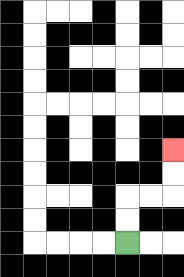{'start': '[5, 10]', 'end': '[7, 6]', 'path_directions': 'U,U,R,R,U,U', 'path_coordinates': '[[5, 10], [5, 9], [5, 8], [6, 8], [7, 8], [7, 7], [7, 6]]'}